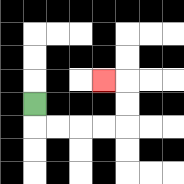{'start': '[1, 4]', 'end': '[4, 3]', 'path_directions': 'D,R,R,R,R,U,U,L', 'path_coordinates': '[[1, 4], [1, 5], [2, 5], [3, 5], [4, 5], [5, 5], [5, 4], [5, 3], [4, 3]]'}